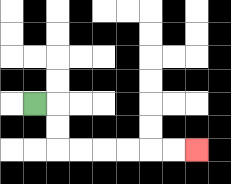{'start': '[1, 4]', 'end': '[8, 6]', 'path_directions': 'R,D,D,R,R,R,R,R,R', 'path_coordinates': '[[1, 4], [2, 4], [2, 5], [2, 6], [3, 6], [4, 6], [5, 6], [6, 6], [7, 6], [8, 6]]'}